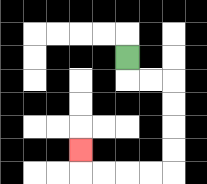{'start': '[5, 2]', 'end': '[3, 6]', 'path_directions': 'D,R,R,D,D,D,D,L,L,L,L,U', 'path_coordinates': '[[5, 2], [5, 3], [6, 3], [7, 3], [7, 4], [7, 5], [7, 6], [7, 7], [6, 7], [5, 7], [4, 7], [3, 7], [3, 6]]'}